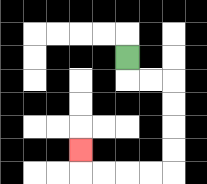{'start': '[5, 2]', 'end': '[3, 6]', 'path_directions': 'D,R,R,D,D,D,D,L,L,L,L,U', 'path_coordinates': '[[5, 2], [5, 3], [6, 3], [7, 3], [7, 4], [7, 5], [7, 6], [7, 7], [6, 7], [5, 7], [4, 7], [3, 7], [3, 6]]'}